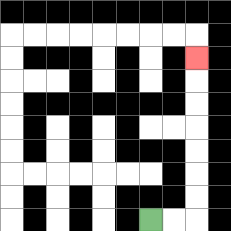{'start': '[6, 9]', 'end': '[8, 2]', 'path_directions': 'R,R,U,U,U,U,U,U,U', 'path_coordinates': '[[6, 9], [7, 9], [8, 9], [8, 8], [8, 7], [8, 6], [8, 5], [8, 4], [8, 3], [8, 2]]'}